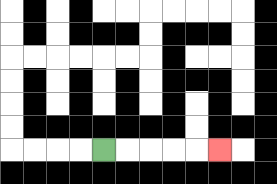{'start': '[4, 6]', 'end': '[9, 6]', 'path_directions': 'R,R,R,R,R', 'path_coordinates': '[[4, 6], [5, 6], [6, 6], [7, 6], [8, 6], [9, 6]]'}